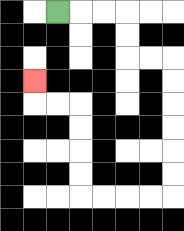{'start': '[2, 0]', 'end': '[1, 3]', 'path_directions': 'R,R,R,D,D,R,R,D,D,D,D,D,D,L,L,L,L,U,U,U,U,L,L,U', 'path_coordinates': '[[2, 0], [3, 0], [4, 0], [5, 0], [5, 1], [5, 2], [6, 2], [7, 2], [7, 3], [7, 4], [7, 5], [7, 6], [7, 7], [7, 8], [6, 8], [5, 8], [4, 8], [3, 8], [3, 7], [3, 6], [3, 5], [3, 4], [2, 4], [1, 4], [1, 3]]'}